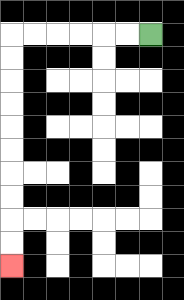{'start': '[6, 1]', 'end': '[0, 11]', 'path_directions': 'L,L,L,L,L,L,D,D,D,D,D,D,D,D,D,D', 'path_coordinates': '[[6, 1], [5, 1], [4, 1], [3, 1], [2, 1], [1, 1], [0, 1], [0, 2], [0, 3], [0, 4], [0, 5], [0, 6], [0, 7], [0, 8], [0, 9], [0, 10], [0, 11]]'}